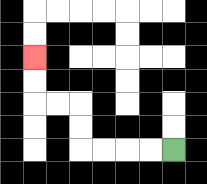{'start': '[7, 6]', 'end': '[1, 2]', 'path_directions': 'L,L,L,L,U,U,L,L,U,U', 'path_coordinates': '[[7, 6], [6, 6], [5, 6], [4, 6], [3, 6], [3, 5], [3, 4], [2, 4], [1, 4], [1, 3], [1, 2]]'}